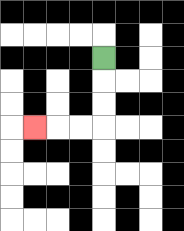{'start': '[4, 2]', 'end': '[1, 5]', 'path_directions': 'D,D,D,L,L,L', 'path_coordinates': '[[4, 2], [4, 3], [4, 4], [4, 5], [3, 5], [2, 5], [1, 5]]'}